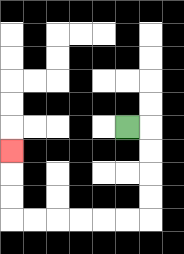{'start': '[5, 5]', 'end': '[0, 6]', 'path_directions': 'R,D,D,D,D,L,L,L,L,L,L,U,U,U', 'path_coordinates': '[[5, 5], [6, 5], [6, 6], [6, 7], [6, 8], [6, 9], [5, 9], [4, 9], [3, 9], [2, 9], [1, 9], [0, 9], [0, 8], [0, 7], [0, 6]]'}